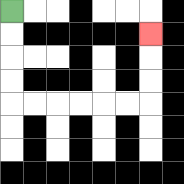{'start': '[0, 0]', 'end': '[6, 1]', 'path_directions': 'D,D,D,D,R,R,R,R,R,R,U,U,U', 'path_coordinates': '[[0, 0], [0, 1], [0, 2], [0, 3], [0, 4], [1, 4], [2, 4], [3, 4], [4, 4], [5, 4], [6, 4], [6, 3], [6, 2], [6, 1]]'}